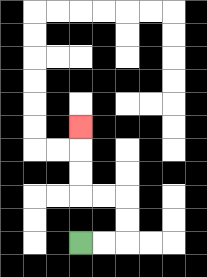{'start': '[3, 10]', 'end': '[3, 5]', 'path_directions': 'R,R,U,U,L,L,U,U,U', 'path_coordinates': '[[3, 10], [4, 10], [5, 10], [5, 9], [5, 8], [4, 8], [3, 8], [3, 7], [3, 6], [3, 5]]'}